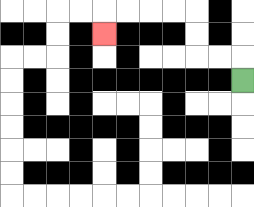{'start': '[10, 3]', 'end': '[4, 1]', 'path_directions': 'U,L,L,U,U,L,L,L,L,D', 'path_coordinates': '[[10, 3], [10, 2], [9, 2], [8, 2], [8, 1], [8, 0], [7, 0], [6, 0], [5, 0], [4, 0], [4, 1]]'}